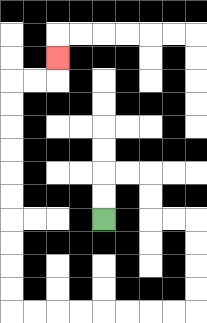{'start': '[4, 9]', 'end': '[2, 2]', 'path_directions': 'U,U,R,R,D,D,R,R,D,D,D,D,L,L,L,L,L,L,L,L,U,U,U,U,U,U,U,U,U,U,R,R,U', 'path_coordinates': '[[4, 9], [4, 8], [4, 7], [5, 7], [6, 7], [6, 8], [6, 9], [7, 9], [8, 9], [8, 10], [8, 11], [8, 12], [8, 13], [7, 13], [6, 13], [5, 13], [4, 13], [3, 13], [2, 13], [1, 13], [0, 13], [0, 12], [0, 11], [0, 10], [0, 9], [0, 8], [0, 7], [0, 6], [0, 5], [0, 4], [0, 3], [1, 3], [2, 3], [2, 2]]'}